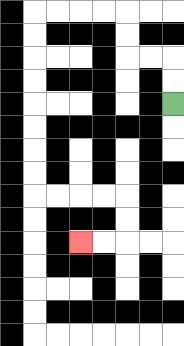{'start': '[7, 4]', 'end': '[3, 10]', 'path_directions': 'U,U,L,L,U,U,L,L,L,L,D,D,D,D,D,D,D,D,R,R,R,R,D,D,L,L', 'path_coordinates': '[[7, 4], [7, 3], [7, 2], [6, 2], [5, 2], [5, 1], [5, 0], [4, 0], [3, 0], [2, 0], [1, 0], [1, 1], [1, 2], [1, 3], [1, 4], [1, 5], [1, 6], [1, 7], [1, 8], [2, 8], [3, 8], [4, 8], [5, 8], [5, 9], [5, 10], [4, 10], [3, 10]]'}